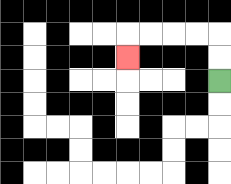{'start': '[9, 3]', 'end': '[5, 2]', 'path_directions': 'U,U,L,L,L,L,D', 'path_coordinates': '[[9, 3], [9, 2], [9, 1], [8, 1], [7, 1], [6, 1], [5, 1], [5, 2]]'}